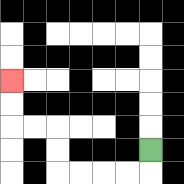{'start': '[6, 6]', 'end': '[0, 3]', 'path_directions': 'D,L,L,L,L,U,U,L,L,U,U', 'path_coordinates': '[[6, 6], [6, 7], [5, 7], [4, 7], [3, 7], [2, 7], [2, 6], [2, 5], [1, 5], [0, 5], [0, 4], [0, 3]]'}